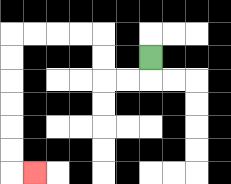{'start': '[6, 2]', 'end': '[1, 7]', 'path_directions': 'D,L,L,U,U,L,L,L,L,D,D,D,D,D,D,R', 'path_coordinates': '[[6, 2], [6, 3], [5, 3], [4, 3], [4, 2], [4, 1], [3, 1], [2, 1], [1, 1], [0, 1], [0, 2], [0, 3], [0, 4], [0, 5], [0, 6], [0, 7], [1, 7]]'}